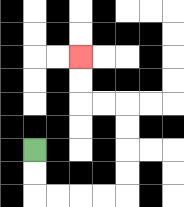{'start': '[1, 6]', 'end': '[3, 2]', 'path_directions': 'D,D,R,R,R,R,U,U,U,U,L,L,U,U', 'path_coordinates': '[[1, 6], [1, 7], [1, 8], [2, 8], [3, 8], [4, 8], [5, 8], [5, 7], [5, 6], [5, 5], [5, 4], [4, 4], [3, 4], [3, 3], [3, 2]]'}